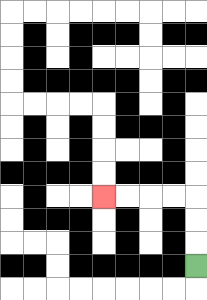{'start': '[8, 11]', 'end': '[4, 8]', 'path_directions': 'U,U,U,L,L,L,L', 'path_coordinates': '[[8, 11], [8, 10], [8, 9], [8, 8], [7, 8], [6, 8], [5, 8], [4, 8]]'}